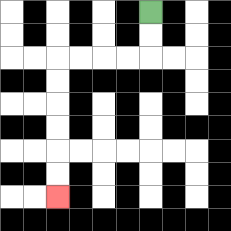{'start': '[6, 0]', 'end': '[2, 8]', 'path_directions': 'D,D,L,L,L,L,D,D,D,D,D,D', 'path_coordinates': '[[6, 0], [6, 1], [6, 2], [5, 2], [4, 2], [3, 2], [2, 2], [2, 3], [2, 4], [2, 5], [2, 6], [2, 7], [2, 8]]'}